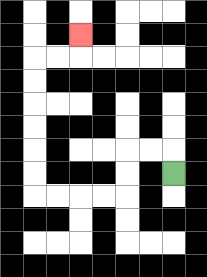{'start': '[7, 7]', 'end': '[3, 1]', 'path_directions': 'U,L,L,D,D,L,L,L,L,U,U,U,U,U,U,R,R,U', 'path_coordinates': '[[7, 7], [7, 6], [6, 6], [5, 6], [5, 7], [5, 8], [4, 8], [3, 8], [2, 8], [1, 8], [1, 7], [1, 6], [1, 5], [1, 4], [1, 3], [1, 2], [2, 2], [3, 2], [3, 1]]'}